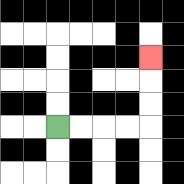{'start': '[2, 5]', 'end': '[6, 2]', 'path_directions': 'R,R,R,R,U,U,U', 'path_coordinates': '[[2, 5], [3, 5], [4, 5], [5, 5], [6, 5], [6, 4], [6, 3], [6, 2]]'}